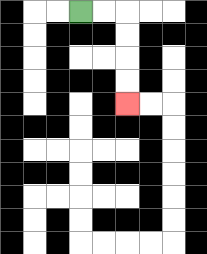{'start': '[3, 0]', 'end': '[5, 4]', 'path_directions': 'R,R,D,D,D,D', 'path_coordinates': '[[3, 0], [4, 0], [5, 0], [5, 1], [5, 2], [5, 3], [5, 4]]'}